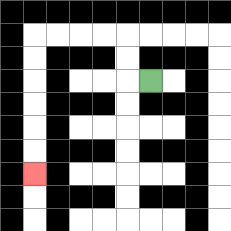{'start': '[6, 3]', 'end': '[1, 7]', 'path_directions': 'L,U,U,L,L,L,L,D,D,D,D,D,D', 'path_coordinates': '[[6, 3], [5, 3], [5, 2], [5, 1], [4, 1], [3, 1], [2, 1], [1, 1], [1, 2], [1, 3], [1, 4], [1, 5], [1, 6], [1, 7]]'}